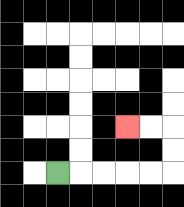{'start': '[2, 7]', 'end': '[5, 5]', 'path_directions': 'R,R,R,R,R,U,U,L,L', 'path_coordinates': '[[2, 7], [3, 7], [4, 7], [5, 7], [6, 7], [7, 7], [7, 6], [7, 5], [6, 5], [5, 5]]'}